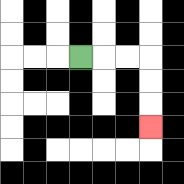{'start': '[3, 2]', 'end': '[6, 5]', 'path_directions': 'R,R,R,D,D,D', 'path_coordinates': '[[3, 2], [4, 2], [5, 2], [6, 2], [6, 3], [6, 4], [6, 5]]'}